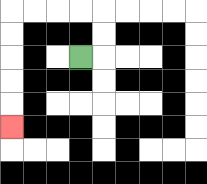{'start': '[3, 2]', 'end': '[0, 5]', 'path_directions': 'R,U,U,L,L,L,L,D,D,D,D,D', 'path_coordinates': '[[3, 2], [4, 2], [4, 1], [4, 0], [3, 0], [2, 0], [1, 0], [0, 0], [0, 1], [0, 2], [0, 3], [0, 4], [0, 5]]'}